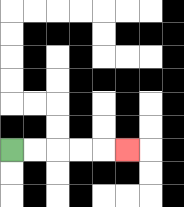{'start': '[0, 6]', 'end': '[5, 6]', 'path_directions': 'R,R,R,R,R', 'path_coordinates': '[[0, 6], [1, 6], [2, 6], [3, 6], [4, 6], [5, 6]]'}